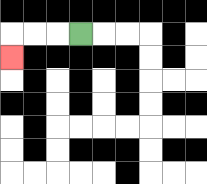{'start': '[3, 1]', 'end': '[0, 2]', 'path_directions': 'L,L,L,D', 'path_coordinates': '[[3, 1], [2, 1], [1, 1], [0, 1], [0, 2]]'}